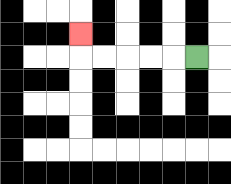{'start': '[8, 2]', 'end': '[3, 1]', 'path_directions': 'L,L,L,L,L,U', 'path_coordinates': '[[8, 2], [7, 2], [6, 2], [5, 2], [4, 2], [3, 2], [3, 1]]'}